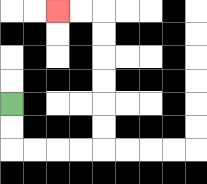{'start': '[0, 4]', 'end': '[2, 0]', 'path_directions': 'D,D,R,R,R,R,U,U,U,U,U,U,L,L', 'path_coordinates': '[[0, 4], [0, 5], [0, 6], [1, 6], [2, 6], [3, 6], [4, 6], [4, 5], [4, 4], [4, 3], [4, 2], [4, 1], [4, 0], [3, 0], [2, 0]]'}